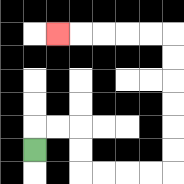{'start': '[1, 6]', 'end': '[2, 1]', 'path_directions': 'U,R,R,D,D,R,R,R,R,U,U,U,U,U,U,L,L,L,L,L', 'path_coordinates': '[[1, 6], [1, 5], [2, 5], [3, 5], [3, 6], [3, 7], [4, 7], [5, 7], [6, 7], [7, 7], [7, 6], [7, 5], [7, 4], [7, 3], [7, 2], [7, 1], [6, 1], [5, 1], [4, 1], [3, 1], [2, 1]]'}